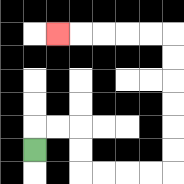{'start': '[1, 6]', 'end': '[2, 1]', 'path_directions': 'U,R,R,D,D,R,R,R,R,U,U,U,U,U,U,L,L,L,L,L', 'path_coordinates': '[[1, 6], [1, 5], [2, 5], [3, 5], [3, 6], [3, 7], [4, 7], [5, 7], [6, 7], [7, 7], [7, 6], [7, 5], [7, 4], [7, 3], [7, 2], [7, 1], [6, 1], [5, 1], [4, 1], [3, 1], [2, 1]]'}